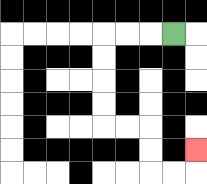{'start': '[7, 1]', 'end': '[8, 6]', 'path_directions': 'L,L,L,D,D,D,D,R,R,D,D,R,R,U', 'path_coordinates': '[[7, 1], [6, 1], [5, 1], [4, 1], [4, 2], [4, 3], [4, 4], [4, 5], [5, 5], [6, 5], [6, 6], [6, 7], [7, 7], [8, 7], [8, 6]]'}